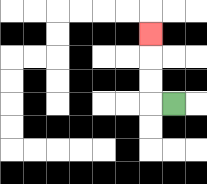{'start': '[7, 4]', 'end': '[6, 1]', 'path_directions': 'L,U,U,U', 'path_coordinates': '[[7, 4], [6, 4], [6, 3], [6, 2], [6, 1]]'}